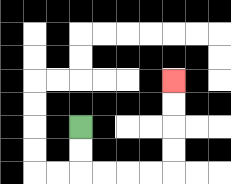{'start': '[3, 5]', 'end': '[7, 3]', 'path_directions': 'D,D,R,R,R,R,U,U,U,U', 'path_coordinates': '[[3, 5], [3, 6], [3, 7], [4, 7], [5, 7], [6, 7], [7, 7], [7, 6], [7, 5], [7, 4], [7, 3]]'}